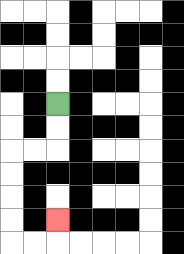{'start': '[2, 4]', 'end': '[2, 9]', 'path_directions': 'D,D,L,L,D,D,D,D,R,R,U', 'path_coordinates': '[[2, 4], [2, 5], [2, 6], [1, 6], [0, 6], [0, 7], [0, 8], [0, 9], [0, 10], [1, 10], [2, 10], [2, 9]]'}